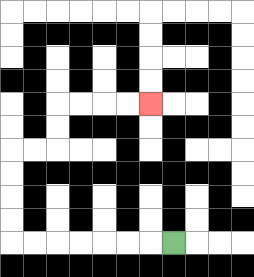{'start': '[7, 10]', 'end': '[6, 4]', 'path_directions': 'L,L,L,L,L,L,L,U,U,U,U,R,R,U,U,R,R,R,R', 'path_coordinates': '[[7, 10], [6, 10], [5, 10], [4, 10], [3, 10], [2, 10], [1, 10], [0, 10], [0, 9], [0, 8], [0, 7], [0, 6], [1, 6], [2, 6], [2, 5], [2, 4], [3, 4], [4, 4], [5, 4], [6, 4]]'}